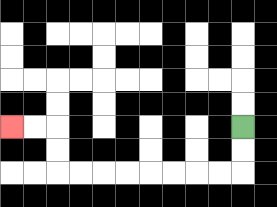{'start': '[10, 5]', 'end': '[0, 5]', 'path_directions': 'D,D,L,L,L,L,L,L,L,L,U,U,L,L', 'path_coordinates': '[[10, 5], [10, 6], [10, 7], [9, 7], [8, 7], [7, 7], [6, 7], [5, 7], [4, 7], [3, 7], [2, 7], [2, 6], [2, 5], [1, 5], [0, 5]]'}